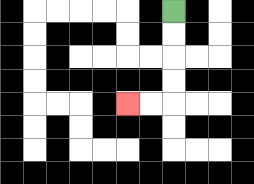{'start': '[7, 0]', 'end': '[5, 4]', 'path_directions': 'D,D,D,D,L,L', 'path_coordinates': '[[7, 0], [7, 1], [7, 2], [7, 3], [7, 4], [6, 4], [5, 4]]'}